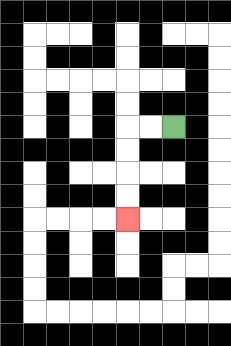{'start': '[7, 5]', 'end': '[5, 9]', 'path_directions': 'L,L,D,D,D,D', 'path_coordinates': '[[7, 5], [6, 5], [5, 5], [5, 6], [5, 7], [5, 8], [5, 9]]'}